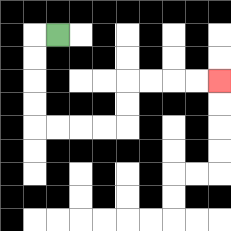{'start': '[2, 1]', 'end': '[9, 3]', 'path_directions': 'L,D,D,D,D,R,R,R,R,U,U,R,R,R,R', 'path_coordinates': '[[2, 1], [1, 1], [1, 2], [1, 3], [1, 4], [1, 5], [2, 5], [3, 5], [4, 5], [5, 5], [5, 4], [5, 3], [6, 3], [7, 3], [8, 3], [9, 3]]'}